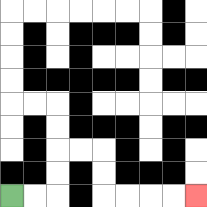{'start': '[0, 8]', 'end': '[8, 8]', 'path_directions': 'R,R,U,U,R,R,D,D,R,R,R,R', 'path_coordinates': '[[0, 8], [1, 8], [2, 8], [2, 7], [2, 6], [3, 6], [4, 6], [4, 7], [4, 8], [5, 8], [6, 8], [7, 8], [8, 8]]'}